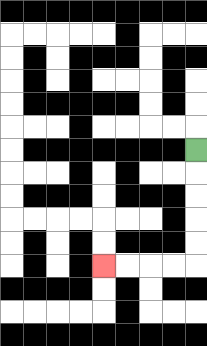{'start': '[8, 6]', 'end': '[4, 11]', 'path_directions': 'D,D,D,D,D,L,L,L,L', 'path_coordinates': '[[8, 6], [8, 7], [8, 8], [8, 9], [8, 10], [8, 11], [7, 11], [6, 11], [5, 11], [4, 11]]'}